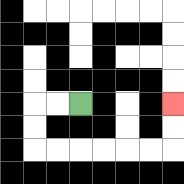{'start': '[3, 4]', 'end': '[7, 4]', 'path_directions': 'L,L,D,D,R,R,R,R,R,R,U,U', 'path_coordinates': '[[3, 4], [2, 4], [1, 4], [1, 5], [1, 6], [2, 6], [3, 6], [4, 6], [5, 6], [6, 6], [7, 6], [7, 5], [7, 4]]'}